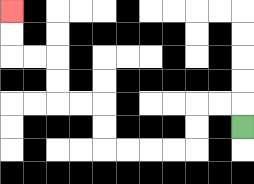{'start': '[10, 5]', 'end': '[0, 0]', 'path_directions': 'U,L,L,D,D,L,L,L,L,U,U,L,L,U,U,L,L,U,U', 'path_coordinates': '[[10, 5], [10, 4], [9, 4], [8, 4], [8, 5], [8, 6], [7, 6], [6, 6], [5, 6], [4, 6], [4, 5], [4, 4], [3, 4], [2, 4], [2, 3], [2, 2], [1, 2], [0, 2], [0, 1], [0, 0]]'}